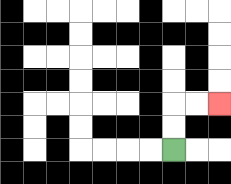{'start': '[7, 6]', 'end': '[9, 4]', 'path_directions': 'U,U,R,R', 'path_coordinates': '[[7, 6], [7, 5], [7, 4], [8, 4], [9, 4]]'}